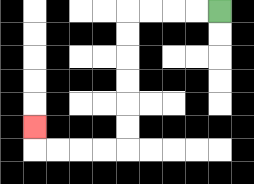{'start': '[9, 0]', 'end': '[1, 5]', 'path_directions': 'L,L,L,L,D,D,D,D,D,D,L,L,L,L,U', 'path_coordinates': '[[9, 0], [8, 0], [7, 0], [6, 0], [5, 0], [5, 1], [5, 2], [5, 3], [5, 4], [5, 5], [5, 6], [4, 6], [3, 6], [2, 6], [1, 6], [1, 5]]'}